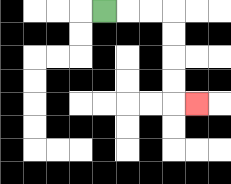{'start': '[4, 0]', 'end': '[8, 4]', 'path_directions': 'R,R,R,D,D,D,D,R', 'path_coordinates': '[[4, 0], [5, 0], [6, 0], [7, 0], [7, 1], [7, 2], [7, 3], [7, 4], [8, 4]]'}